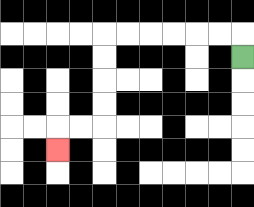{'start': '[10, 2]', 'end': '[2, 6]', 'path_directions': 'U,L,L,L,L,L,L,D,D,D,D,L,L,D', 'path_coordinates': '[[10, 2], [10, 1], [9, 1], [8, 1], [7, 1], [6, 1], [5, 1], [4, 1], [4, 2], [4, 3], [4, 4], [4, 5], [3, 5], [2, 5], [2, 6]]'}